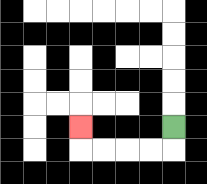{'start': '[7, 5]', 'end': '[3, 5]', 'path_directions': 'D,L,L,L,L,U', 'path_coordinates': '[[7, 5], [7, 6], [6, 6], [5, 6], [4, 6], [3, 6], [3, 5]]'}